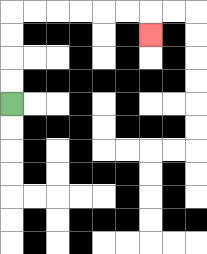{'start': '[0, 4]', 'end': '[6, 1]', 'path_directions': 'U,U,U,U,R,R,R,R,R,R,D', 'path_coordinates': '[[0, 4], [0, 3], [0, 2], [0, 1], [0, 0], [1, 0], [2, 0], [3, 0], [4, 0], [5, 0], [6, 0], [6, 1]]'}